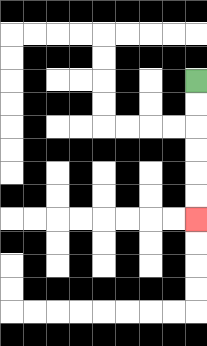{'start': '[8, 3]', 'end': '[8, 9]', 'path_directions': 'D,D,D,D,D,D', 'path_coordinates': '[[8, 3], [8, 4], [8, 5], [8, 6], [8, 7], [8, 8], [8, 9]]'}